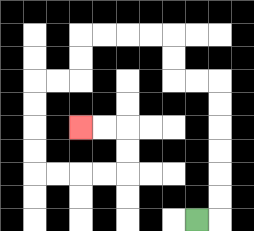{'start': '[8, 9]', 'end': '[3, 5]', 'path_directions': 'R,U,U,U,U,U,U,L,L,U,U,L,L,L,L,D,D,L,L,D,D,D,D,R,R,R,R,U,U,L,L', 'path_coordinates': '[[8, 9], [9, 9], [9, 8], [9, 7], [9, 6], [9, 5], [9, 4], [9, 3], [8, 3], [7, 3], [7, 2], [7, 1], [6, 1], [5, 1], [4, 1], [3, 1], [3, 2], [3, 3], [2, 3], [1, 3], [1, 4], [1, 5], [1, 6], [1, 7], [2, 7], [3, 7], [4, 7], [5, 7], [5, 6], [5, 5], [4, 5], [3, 5]]'}